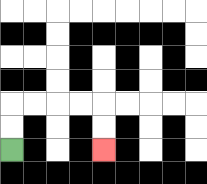{'start': '[0, 6]', 'end': '[4, 6]', 'path_directions': 'U,U,R,R,R,R,D,D', 'path_coordinates': '[[0, 6], [0, 5], [0, 4], [1, 4], [2, 4], [3, 4], [4, 4], [4, 5], [4, 6]]'}